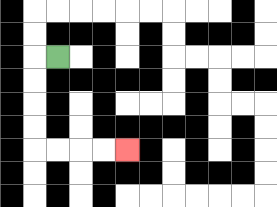{'start': '[2, 2]', 'end': '[5, 6]', 'path_directions': 'L,D,D,D,D,R,R,R,R', 'path_coordinates': '[[2, 2], [1, 2], [1, 3], [1, 4], [1, 5], [1, 6], [2, 6], [3, 6], [4, 6], [5, 6]]'}